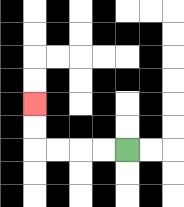{'start': '[5, 6]', 'end': '[1, 4]', 'path_directions': 'L,L,L,L,U,U', 'path_coordinates': '[[5, 6], [4, 6], [3, 6], [2, 6], [1, 6], [1, 5], [1, 4]]'}